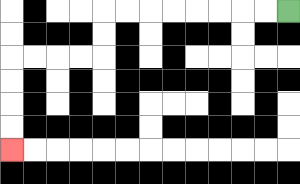{'start': '[12, 0]', 'end': '[0, 6]', 'path_directions': 'L,L,L,L,L,L,L,L,D,D,L,L,L,L,D,D,D,D', 'path_coordinates': '[[12, 0], [11, 0], [10, 0], [9, 0], [8, 0], [7, 0], [6, 0], [5, 0], [4, 0], [4, 1], [4, 2], [3, 2], [2, 2], [1, 2], [0, 2], [0, 3], [0, 4], [0, 5], [0, 6]]'}